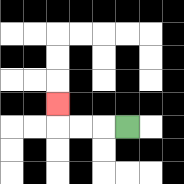{'start': '[5, 5]', 'end': '[2, 4]', 'path_directions': 'L,L,L,U', 'path_coordinates': '[[5, 5], [4, 5], [3, 5], [2, 5], [2, 4]]'}